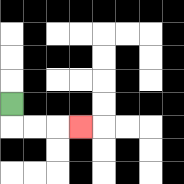{'start': '[0, 4]', 'end': '[3, 5]', 'path_directions': 'D,R,R,R', 'path_coordinates': '[[0, 4], [0, 5], [1, 5], [2, 5], [3, 5]]'}